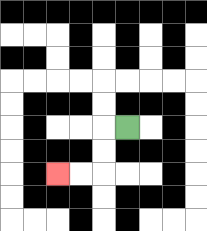{'start': '[5, 5]', 'end': '[2, 7]', 'path_directions': 'L,D,D,L,L', 'path_coordinates': '[[5, 5], [4, 5], [4, 6], [4, 7], [3, 7], [2, 7]]'}